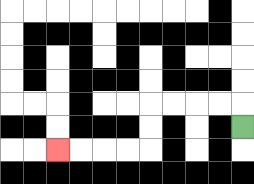{'start': '[10, 5]', 'end': '[2, 6]', 'path_directions': 'U,L,L,L,L,D,D,L,L,L,L', 'path_coordinates': '[[10, 5], [10, 4], [9, 4], [8, 4], [7, 4], [6, 4], [6, 5], [6, 6], [5, 6], [4, 6], [3, 6], [2, 6]]'}